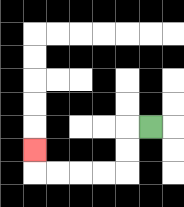{'start': '[6, 5]', 'end': '[1, 6]', 'path_directions': 'L,D,D,L,L,L,L,U', 'path_coordinates': '[[6, 5], [5, 5], [5, 6], [5, 7], [4, 7], [3, 7], [2, 7], [1, 7], [1, 6]]'}